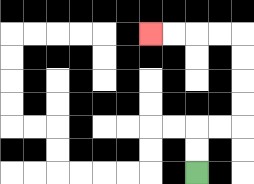{'start': '[8, 7]', 'end': '[6, 1]', 'path_directions': 'U,U,R,R,U,U,U,U,L,L,L,L', 'path_coordinates': '[[8, 7], [8, 6], [8, 5], [9, 5], [10, 5], [10, 4], [10, 3], [10, 2], [10, 1], [9, 1], [8, 1], [7, 1], [6, 1]]'}